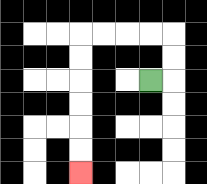{'start': '[6, 3]', 'end': '[3, 7]', 'path_directions': 'R,U,U,L,L,L,L,D,D,D,D,D,D', 'path_coordinates': '[[6, 3], [7, 3], [7, 2], [7, 1], [6, 1], [5, 1], [4, 1], [3, 1], [3, 2], [3, 3], [3, 4], [3, 5], [3, 6], [3, 7]]'}